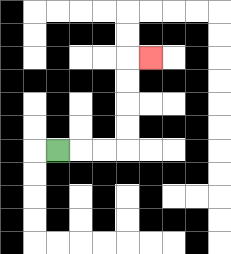{'start': '[2, 6]', 'end': '[6, 2]', 'path_directions': 'R,R,R,U,U,U,U,R', 'path_coordinates': '[[2, 6], [3, 6], [4, 6], [5, 6], [5, 5], [5, 4], [5, 3], [5, 2], [6, 2]]'}